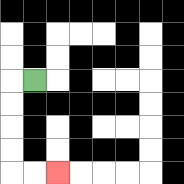{'start': '[1, 3]', 'end': '[2, 7]', 'path_directions': 'L,D,D,D,D,R,R', 'path_coordinates': '[[1, 3], [0, 3], [0, 4], [0, 5], [0, 6], [0, 7], [1, 7], [2, 7]]'}